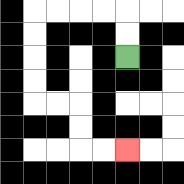{'start': '[5, 2]', 'end': '[5, 6]', 'path_directions': 'U,U,L,L,L,L,D,D,D,D,R,R,D,D,R,R', 'path_coordinates': '[[5, 2], [5, 1], [5, 0], [4, 0], [3, 0], [2, 0], [1, 0], [1, 1], [1, 2], [1, 3], [1, 4], [2, 4], [3, 4], [3, 5], [3, 6], [4, 6], [5, 6]]'}